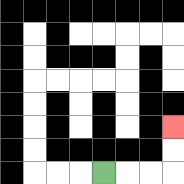{'start': '[4, 7]', 'end': '[7, 5]', 'path_directions': 'R,R,R,U,U', 'path_coordinates': '[[4, 7], [5, 7], [6, 7], [7, 7], [7, 6], [7, 5]]'}